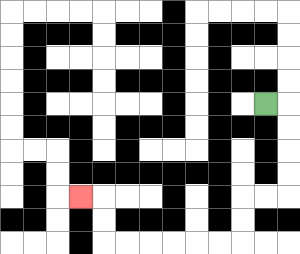{'start': '[11, 4]', 'end': '[3, 8]', 'path_directions': 'R,D,D,D,D,L,L,D,D,L,L,L,L,L,L,U,U,L', 'path_coordinates': '[[11, 4], [12, 4], [12, 5], [12, 6], [12, 7], [12, 8], [11, 8], [10, 8], [10, 9], [10, 10], [9, 10], [8, 10], [7, 10], [6, 10], [5, 10], [4, 10], [4, 9], [4, 8], [3, 8]]'}